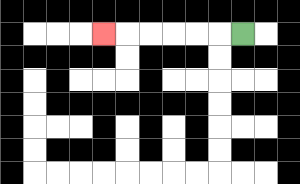{'start': '[10, 1]', 'end': '[4, 1]', 'path_directions': 'L,L,L,L,L,L', 'path_coordinates': '[[10, 1], [9, 1], [8, 1], [7, 1], [6, 1], [5, 1], [4, 1]]'}